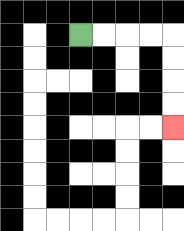{'start': '[3, 1]', 'end': '[7, 5]', 'path_directions': 'R,R,R,R,D,D,D,D', 'path_coordinates': '[[3, 1], [4, 1], [5, 1], [6, 1], [7, 1], [7, 2], [7, 3], [7, 4], [7, 5]]'}